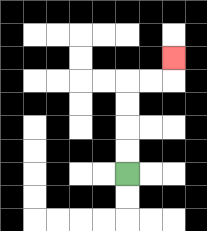{'start': '[5, 7]', 'end': '[7, 2]', 'path_directions': 'U,U,U,U,R,R,U', 'path_coordinates': '[[5, 7], [5, 6], [5, 5], [5, 4], [5, 3], [6, 3], [7, 3], [7, 2]]'}